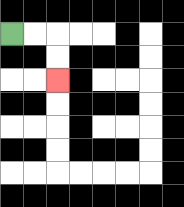{'start': '[0, 1]', 'end': '[2, 3]', 'path_directions': 'R,R,D,D', 'path_coordinates': '[[0, 1], [1, 1], [2, 1], [2, 2], [2, 3]]'}